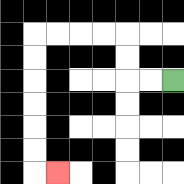{'start': '[7, 3]', 'end': '[2, 7]', 'path_directions': 'L,L,U,U,L,L,L,L,D,D,D,D,D,D,R', 'path_coordinates': '[[7, 3], [6, 3], [5, 3], [5, 2], [5, 1], [4, 1], [3, 1], [2, 1], [1, 1], [1, 2], [1, 3], [1, 4], [1, 5], [1, 6], [1, 7], [2, 7]]'}